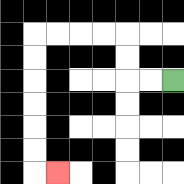{'start': '[7, 3]', 'end': '[2, 7]', 'path_directions': 'L,L,U,U,L,L,L,L,D,D,D,D,D,D,R', 'path_coordinates': '[[7, 3], [6, 3], [5, 3], [5, 2], [5, 1], [4, 1], [3, 1], [2, 1], [1, 1], [1, 2], [1, 3], [1, 4], [1, 5], [1, 6], [1, 7], [2, 7]]'}